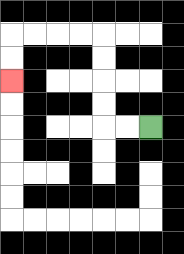{'start': '[6, 5]', 'end': '[0, 3]', 'path_directions': 'L,L,U,U,U,U,L,L,L,L,D,D', 'path_coordinates': '[[6, 5], [5, 5], [4, 5], [4, 4], [4, 3], [4, 2], [4, 1], [3, 1], [2, 1], [1, 1], [0, 1], [0, 2], [0, 3]]'}